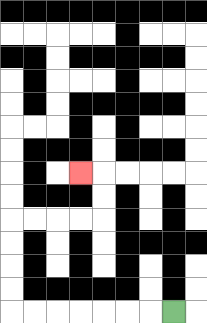{'start': '[7, 13]', 'end': '[3, 7]', 'path_directions': 'L,L,L,L,L,L,L,U,U,U,U,R,R,R,R,U,U,L', 'path_coordinates': '[[7, 13], [6, 13], [5, 13], [4, 13], [3, 13], [2, 13], [1, 13], [0, 13], [0, 12], [0, 11], [0, 10], [0, 9], [1, 9], [2, 9], [3, 9], [4, 9], [4, 8], [4, 7], [3, 7]]'}